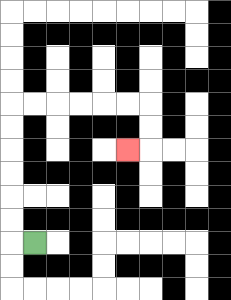{'start': '[1, 10]', 'end': '[5, 6]', 'path_directions': 'L,U,U,U,U,U,U,R,R,R,R,R,R,D,D,L', 'path_coordinates': '[[1, 10], [0, 10], [0, 9], [0, 8], [0, 7], [0, 6], [0, 5], [0, 4], [1, 4], [2, 4], [3, 4], [4, 4], [5, 4], [6, 4], [6, 5], [6, 6], [5, 6]]'}